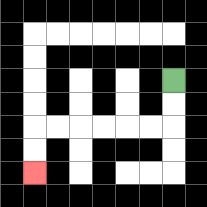{'start': '[7, 3]', 'end': '[1, 7]', 'path_directions': 'D,D,L,L,L,L,L,L,D,D', 'path_coordinates': '[[7, 3], [7, 4], [7, 5], [6, 5], [5, 5], [4, 5], [3, 5], [2, 5], [1, 5], [1, 6], [1, 7]]'}